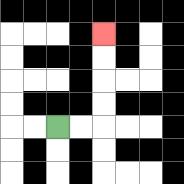{'start': '[2, 5]', 'end': '[4, 1]', 'path_directions': 'R,R,U,U,U,U', 'path_coordinates': '[[2, 5], [3, 5], [4, 5], [4, 4], [4, 3], [4, 2], [4, 1]]'}